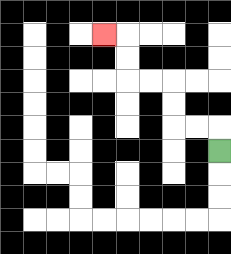{'start': '[9, 6]', 'end': '[4, 1]', 'path_directions': 'U,L,L,U,U,L,L,U,U,L', 'path_coordinates': '[[9, 6], [9, 5], [8, 5], [7, 5], [7, 4], [7, 3], [6, 3], [5, 3], [5, 2], [5, 1], [4, 1]]'}